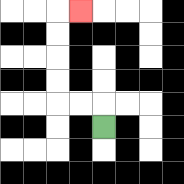{'start': '[4, 5]', 'end': '[3, 0]', 'path_directions': 'U,L,L,U,U,U,U,R', 'path_coordinates': '[[4, 5], [4, 4], [3, 4], [2, 4], [2, 3], [2, 2], [2, 1], [2, 0], [3, 0]]'}